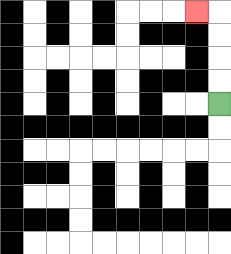{'start': '[9, 4]', 'end': '[8, 0]', 'path_directions': 'U,U,U,U,L', 'path_coordinates': '[[9, 4], [9, 3], [9, 2], [9, 1], [9, 0], [8, 0]]'}